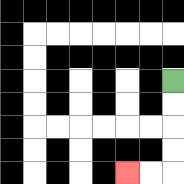{'start': '[7, 3]', 'end': '[5, 7]', 'path_directions': 'D,D,D,D,L,L', 'path_coordinates': '[[7, 3], [7, 4], [7, 5], [7, 6], [7, 7], [6, 7], [5, 7]]'}